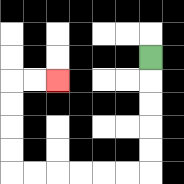{'start': '[6, 2]', 'end': '[2, 3]', 'path_directions': 'D,D,D,D,D,L,L,L,L,L,L,U,U,U,U,R,R', 'path_coordinates': '[[6, 2], [6, 3], [6, 4], [6, 5], [6, 6], [6, 7], [5, 7], [4, 7], [3, 7], [2, 7], [1, 7], [0, 7], [0, 6], [0, 5], [0, 4], [0, 3], [1, 3], [2, 3]]'}